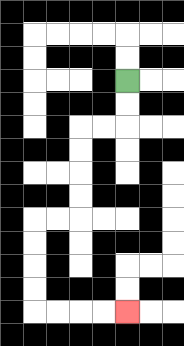{'start': '[5, 3]', 'end': '[5, 13]', 'path_directions': 'D,D,L,L,D,D,D,D,L,L,D,D,D,D,R,R,R,R', 'path_coordinates': '[[5, 3], [5, 4], [5, 5], [4, 5], [3, 5], [3, 6], [3, 7], [3, 8], [3, 9], [2, 9], [1, 9], [1, 10], [1, 11], [1, 12], [1, 13], [2, 13], [3, 13], [4, 13], [5, 13]]'}